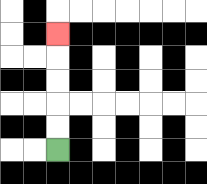{'start': '[2, 6]', 'end': '[2, 1]', 'path_directions': 'U,U,U,U,U', 'path_coordinates': '[[2, 6], [2, 5], [2, 4], [2, 3], [2, 2], [2, 1]]'}